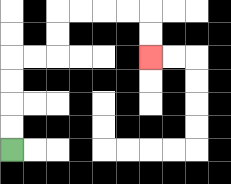{'start': '[0, 6]', 'end': '[6, 2]', 'path_directions': 'U,U,U,U,R,R,U,U,R,R,R,R,D,D', 'path_coordinates': '[[0, 6], [0, 5], [0, 4], [0, 3], [0, 2], [1, 2], [2, 2], [2, 1], [2, 0], [3, 0], [4, 0], [5, 0], [6, 0], [6, 1], [6, 2]]'}